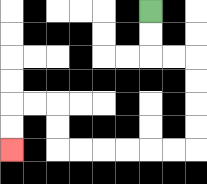{'start': '[6, 0]', 'end': '[0, 6]', 'path_directions': 'D,D,R,R,D,D,D,D,L,L,L,L,L,L,U,U,L,L,D,D', 'path_coordinates': '[[6, 0], [6, 1], [6, 2], [7, 2], [8, 2], [8, 3], [8, 4], [8, 5], [8, 6], [7, 6], [6, 6], [5, 6], [4, 6], [3, 6], [2, 6], [2, 5], [2, 4], [1, 4], [0, 4], [0, 5], [0, 6]]'}